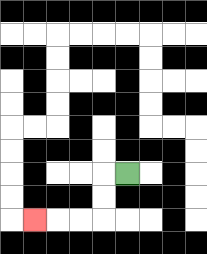{'start': '[5, 7]', 'end': '[1, 9]', 'path_directions': 'L,D,D,L,L,L', 'path_coordinates': '[[5, 7], [4, 7], [4, 8], [4, 9], [3, 9], [2, 9], [1, 9]]'}